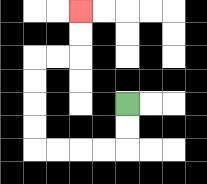{'start': '[5, 4]', 'end': '[3, 0]', 'path_directions': 'D,D,L,L,L,L,U,U,U,U,R,R,U,U', 'path_coordinates': '[[5, 4], [5, 5], [5, 6], [4, 6], [3, 6], [2, 6], [1, 6], [1, 5], [1, 4], [1, 3], [1, 2], [2, 2], [3, 2], [3, 1], [3, 0]]'}